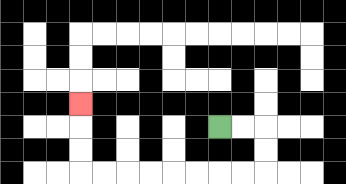{'start': '[9, 5]', 'end': '[3, 4]', 'path_directions': 'R,R,D,D,L,L,L,L,L,L,L,L,U,U,U', 'path_coordinates': '[[9, 5], [10, 5], [11, 5], [11, 6], [11, 7], [10, 7], [9, 7], [8, 7], [7, 7], [6, 7], [5, 7], [4, 7], [3, 7], [3, 6], [3, 5], [3, 4]]'}